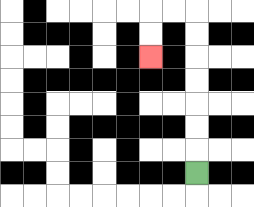{'start': '[8, 7]', 'end': '[6, 2]', 'path_directions': 'U,U,U,U,U,U,U,L,L,D,D', 'path_coordinates': '[[8, 7], [8, 6], [8, 5], [8, 4], [8, 3], [8, 2], [8, 1], [8, 0], [7, 0], [6, 0], [6, 1], [6, 2]]'}